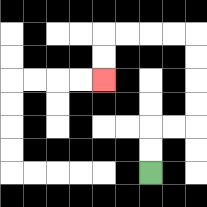{'start': '[6, 7]', 'end': '[4, 3]', 'path_directions': 'U,U,R,R,U,U,U,U,L,L,L,L,D,D', 'path_coordinates': '[[6, 7], [6, 6], [6, 5], [7, 5], [8, 5], [8, 4], [8, 3], [8, 2], [8, 1], [7, 1], [6, 1], [5, 1], [4, 1], [4, 2], [4, 3]]'}